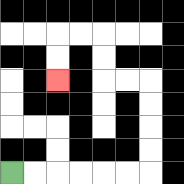{'start': '[0, 7]', 'end': '[2, 3]', 'path_directions': 'R,R,R,R,R,R,U,U,U,U,L,L,U,U,L,L,D,D', 'path_coordinates': '[[0, 7], [1, 7], [2, 7], [3, 7], [4, 7], [5, 7], [6, 7], [6, 6], [6, 5], [6, 4], [6, 3], [5, 3], [4, 3], [4, 2], [4, 1], [3, 1], [2, 1], [2, 2], [2, 3]]'}